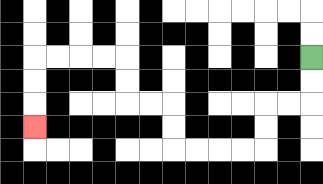{'start': '[13, 2]', 'end': '[1, 5]', 'path_directions': 'D,D,L,L,D,D,L,L,L,L,U,U,L,L,U,U,L,L,L,L,D,D,D', 'path_coordinates': '[[13, 2], [13, 3], [13, 4], [12, 4], [11, 4], [11, 5], [11, 6], [10, 6], [9, 6], [8, 6], [7, 6], [7, 5], [7, 4], [6, 4], [5, 4], [5, 3], [5, 2], [4, 2], [3, 2], [2, 2], [1, 2], [1, 3], [1, 4], [1, 5]]'}